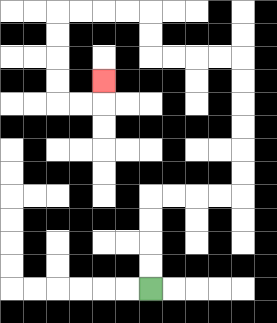{'start': '[6, 12]', 'end': '[4, 3]', 'path_directions': 'U,U,U,U,R,R,R,R,U,U,U,U,U,U,L,L,L,L,U,U,L,L,L,L,D,D,D,D,R,R,U', 'path_coordinates': '[[6, 12], [6, 11], [6, 10], [6, 9], [6, 8], [7, 8], [8, 8], [9, 8], [10, 8], [10, 7], [10, 6], [10, 5], [10, 4], [10, 3], [10, 2], [9, 2], [8, 2], [7, 2], [6, 2], [6, 1], [6, 0], [5, 0], [4, 0], [3, 0], [2, 0], [2, 1], [2, 2], [2, 3], [2, 4], [3, 4], [4, 4], [4, 3]]'}